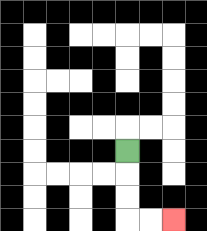{'start': '[5, 6]', 'end': '[7, 9]', 'path_directions': 'D,D,D,R,R', 'path_coordinates': '[[5, 6], [5, 7], [5, 8], [5, 9], [6, 9], [7, 9]]'}